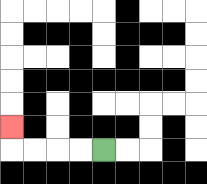{'start': '[4, 6]', 'end': '[0, 5]', 'path_directions': 'L,L,L,L,U', 'path_coordinates': '[[4, 6], [3, 6], [2, 6], [1, 6], [0, 6], [0, 5]]'}